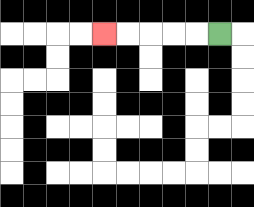{'start': '[9, 1]', 'end': '[4, 1]', 'path_directions': 'L,L,L,L,L', 'path_coordinates': '[[9, 1], [8, 1], [7, 1], [6, 1], [5, 1], [4, 1]]'}